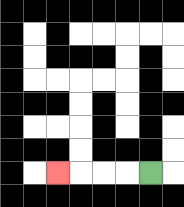{'start': '[6, 7]', 'end': '[2, 7]', 'path_directions': 'L,L,L,L', 'path_coordinates': '[[6, 7], [5, 7], [4, 7], [3, 7], [2, 7]]'}